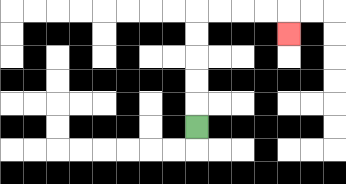{'start': '[8, 5]', 'end': '[12, 1]', 'path_directions': 'U,U,U,U,U,R,R,R,R,D', 'path_coordinates': '[[8, 5], [8, 4], [8, 3], [8, 2], [8, 1], [8, 0], [9, 0], [10, 0], [11, 0], [12, 0], [12, 1]]'}